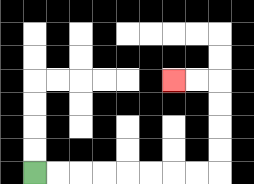{'start': '[1, 7]', 'end': '[7, 3]', 'path_directions': 'R,R,R,R,R,R,R,R,U,U,U,U,L,L', 'path_coordinates': '[[1, 7], [2, 7], [3, 7], [4, 7], [5, 7], [6, 7], [7, 7], [8, 7], [9, 7], [9, 6], [9, 5], [9, 4], [9, 3], [8, 3], [7, 3]]'}